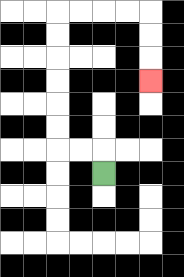{'start': '[4, 7]', 'end': '[6, 3]', 'path_directions': 'U,L,L,U,U,U,U,U,U,R,R,R,R,D,D,D', 'path_coordinates': '[[4, 7], [4, 6], [3, 6], [2, 6], [2, 5], [2, 4], [2, 3], [2, 2], [2, 1], [2, 0], [3, 0], [4, 0], [5, 0], [6, 0], [6, 1], [6, 2], [6, 3]]'}